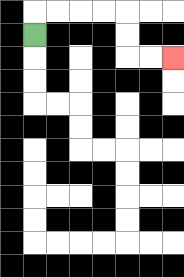{'start': '[1, 1]', 'end': '[7, 2]', 'path_directions': 'U,R,R,R,R,D,D,R,R', 'path_coordinates': '[[1, 1], [1, 0], [2, 0], [3, 0], [4, 0], [5, 0], [5, 1], [5, 2], [6, 2], [7, 2]]'}